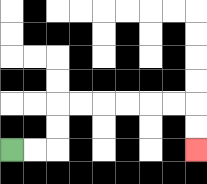{'start': '[0, 6]', 'end': '[8, 6]', 'path_directions': 'R,R,U,U,R,R,R,R,R,R,D,D', 'path_coordinates': '[[0, 6], [1, 6], [2, 6], [2, 5], [2, 4], [3, 4], [4, 4], [5, 4], [6, 4], [7, 4], [8, 4], [8, 5], [8, 6]]'}